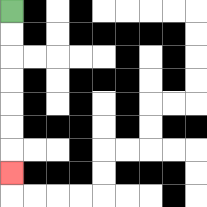{'start': '[0, 0]', 'end': '[0, 7]', 'path_directions': 'D,D,D,D,D,D,D', 'path_coordinates': '[[0, 0], [0, 1], [0, 2], [0, 3], [0, 4], [0, 5], [0, 6], [0, 7]]'}